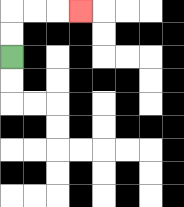{'start': '[0, 2]', 'end': '[3, 0]', 'path_directions': 'U,U,R,R,R', 'path_coordinates': '[[0, 2], [0, 1], [0, 0], [1, 0], [2, 0], [3, 0]]'}